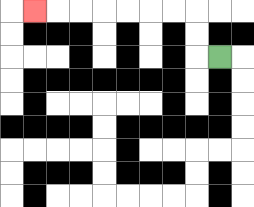{'start': '[9, 2]', 'end': '[1, 0]', 'path_directions': 'L,U,U,L,L,L,L,L,L,L', 'path_coordinates': '[[9, 2], [8, 2], [8, 1], [8, 0], [7, 0], [6, 0], [5, 0], [4, 0], [3, 0], [2, 0], [1, 0]]'}